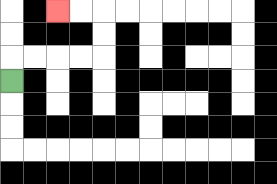{'start': '[0, 3]', 'end': '[2, 0]', 'path_directions': 'U,R,R,R,R,U,U,L,L', 'path_coordinates': '[[0, 3], [0, 2], [1, 2], [2, 2], [3, 2], [4, 2], [4, 1], [4, 0], [3, 0], [2, 0]]'}